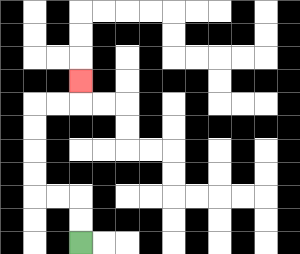{'start': '[3, 10]', 'end': '[3, 3]', 'path_directions': 'U,U,L,L,U,U,U,U,R,R,U', 'path_coordinates': '[[3, 10], [3, 9], [3, 8], [2, 8], [1, 8], [1, 7], [1, 6], [1, 5], [1, 4], [2, 4], [3, 4], [3, 3]]'}